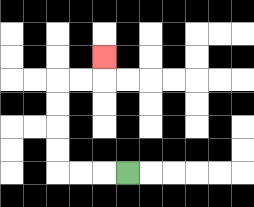{'start': '[5, 7]', 'end': '[4, 2]', 'path_directions': 'L,L,L,U,U,U,U,R,R,U', 'path_coordinates': '[[5, 7], [4, 7], [3, 7], [2, 7], [2, 6], [2, 5], [2, 4], [2, 3], [3, 3], [4, 3], [4, 2]]'}